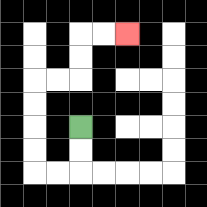{'start': '[3, 5]', 'end': '[5, 1]', 'path_directions': 'D,D,L,L,U,U,U,U,R,R,U,U,R,R', 'path_coordinates': '[[3, 5], [3, 6], [3, 7], [2, 7], [1, 7], [1, 6], [1, 5], [1, 4], [1, 3], [2, 3], [3, 3], [3, 2], [3, 1], [4, 1], [5, 1]]'}